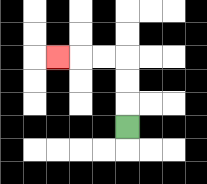{'start': '[5, 5]', 'end': '[2, 2]', 'path_directions': 'U,U,U,L,L,L', 'path_coordinates': '[[5, 5], [5, 4], [5, 3], [5, 2], [4, 2], [3, 2], [2, 2]]'}